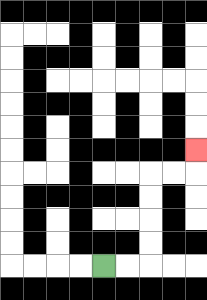{'start': '[4, 11]', 'end': '[8, 6]', 'path_directions': 'R,R,U,U,U,U,R,R,U', 'path_coordinates': '[[4, 11], [5, 11], [6, 11], [6, 10], [6, 9], [6, 8], [6, 7], [7, 7], [8, 7], [8, 6]]'}